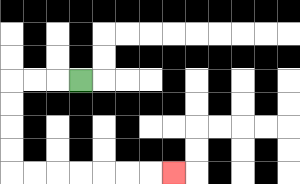{'start': '[3, 3]', 'end': '[7, 7]', 'path_directions': 'L,L,L,D,D,D,D,R,R,R,R,R,R,R', 'path_coordinates': '[[3, 3], [2, 3], [1, 3], [0, 3], [0, 4], [0, 5], [0, 6], [0, 7], [1, 7], [2, 7], [3, 7], [4, 7], [5, 7], [6, 7], [7, 7]]'}